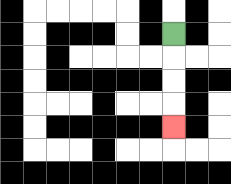{'start': '[7, 1]', 'end': '[7, 5]', 'path_directions': 'D,D,D,D', 'path_coordinates': '[[7, 1], [7, 2], [7, 3], [7, 4], [7, 5]]'}